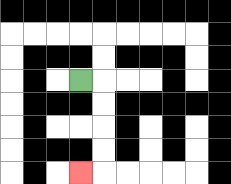{'start': '[3, 3]', 'end': '[3, 7]', 'path_directions': 'R,D,D,D,D,L', 'path_coordinates': '[[3, 3], [4, 3], [4, 4], [4, 5], [4, 6], [4, 7], [3, 7]]'}